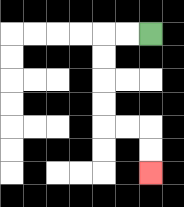{'start': '[6, 1]', 'end': '[6, 7]', 'path_directions': 'L,L,D,D,D,D,R,R,D,D', 'path_coordinates': '[[6, 1], [5, 1], [4, 1], [4, 2], [4, 3], [4, 4], [4, 5], [5, 5], [6, 5], [6, 6], [6, 7]]'}